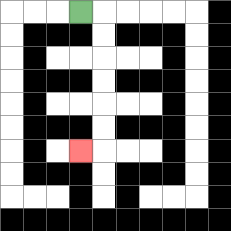{'start': '[3, 0]', 'end': '[3, 6]', 'path_directions': 'R,D,D,D,D,D,D,L', 'path_coordinates': '[[3, 0], [4, 0], [4, 1], [4, 2], [4, 3], [4, 4], [4, 5], [4, 6], [3, 6]]'}